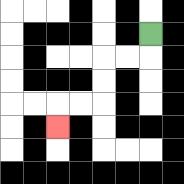{'start': '[6, 1]', 'end': '[2, 5]', 'path_directions': 'D,L,L,D,D,L,L,D', 'path_coordinates': '[[6, 1], [6, 2], [5, 2], [4, 2], [4, 3], [4, 4], [3, 4], [2, 4], [2, 5]]'}